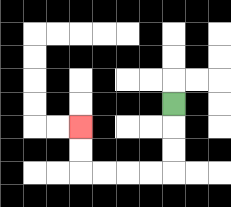{'start': '[7, 4]', 'end': '[3, 5]', 'path_directions': 'D,D,D,L,L,L,L,U,U', 'path_coordinates': '[[7, 4], [7, 5], [7, 6], [7, 7], [6, 7], [5, 7], [4, 7], [3, 7], [3, 6], [3, 5]]'}